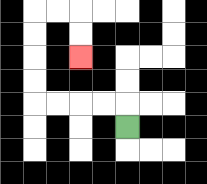{'start': '[5, 5]', 'end': '[3, 2]', 'path_directions': 'U,L,L,L,L,U,U,U,U,R,R,D,D', 'path_coordinates': '[[5, 5], [5, 4], [4, 4], [3, 4], [2, 4], [1, 4], [1, 3], [1, 2], [1, 1], [1, 0], [2, 0], [3, 0], [3, 1], [3, 2]]'}